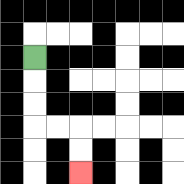{'start': '[1, 2]', 'end': '[3, 7]', 'path_directions': 'D,D,D,R,R,D,D', 'path_coordinates': '[[1, 2], [1, 3], [1, 4], [1, 5], [2, 5], [3, 5], [3, 6], [3, 7]]'}